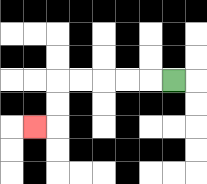{'start': '[7, 3]', 'end': '[1, 5]', 'path_directions': 'L,L,L,L,L,D,D,L', 'path_coordinates': '[[7, 3], [6, 3], [5, 3], [4, 3], [3, 3], [2, 3], [2, 4], [2, 5], [1, 5]]'}